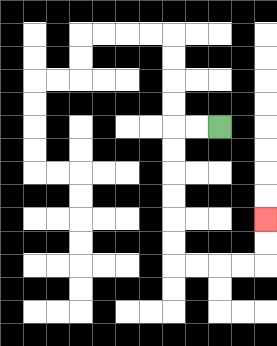{'start': '[9, 5]', 'end': '[11, 9]', 'path_directions': 'L,L,D,D,D,D,D,D,R,R,R,R,U,U', 'path_coordinates': '[[9, 5], [8, 5], [7, 5], [7, 6], [7, 7], [7, 8], [7, 9], [7, 10], [7, 11], [8, 11], [9, 11], [10, 11], [11, 11], [11, 10], [11, 9]]'}